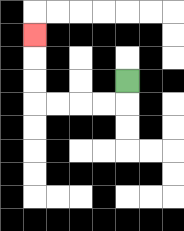{'start': '[5, 3]', 'end': '[1, 1]', 'path_directions': 'D,L,L,L,L,U,U,U', 'path_coordinates': '[[5, 3], [5, 4], [4, 4], [3, 4], [2, 4], [1, 4], [1, 3], [1, 2], [1, 1]]'}